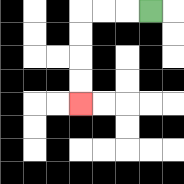{'start': '[6, 0]', 'end': '[3, 4]', 'path_directions': 'L,L,L,D,D,D,D', 'path_coordinates': '[[6, 0], [5, 0], [4, 0], [3, 0], [3, 1], [3, 2], [3, 3], [3, 4]]'}